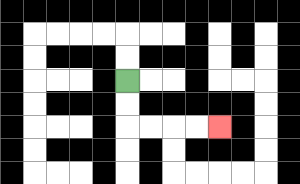{'start': '[5, 3]', 'end': '[9, 5]', 'path_directions': 'D,D,R,R,R,R', 'path_coordinates': '[[5, 3], [5, 4], [5, 5], [6, 5], [7, 5], [8, 5], [9, 5]]'}